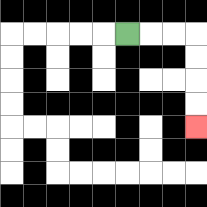{'start': '[5, 1]', 'end': '[8, 5]', 'path_directions': 'R,R,R,D,D,D,D', 'path_coordinates': '[[5, 1], [6, 1], [7, 1], [8, 1], [8, 2], [8, 3], [8, 4], [8, 5]]'}